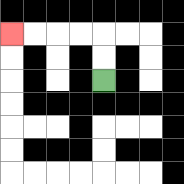{'start': '[4, 3]', 'end': '[0, 1]', 'path_directions': 'U,U,L,L,L,L', 'path_coordinates': '[[4, 3], [4, 2], [4, 1], [3, 1], [2, 1], [1, 1], [0, 1]]'}